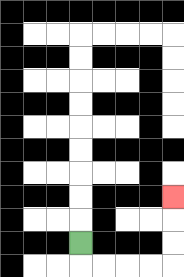{'start': '[3, 10]', 'end': '[7, 8]', 'path_directions': 'D,R,R,R,R,U,U,U', 'path_coordinates': '[[3, 10], [3, 11], [4, 11], [5, 11], [6, 11], [7, 11], [7, 10], [7, 9], [7, 8]]'}